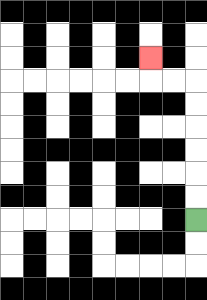{'start': '[8, 9]', 'end': '[6, 2]', 'path_directions': 'U,U,U,U,U,U,L,L,U', 'path_coordinates': '[[8, 9], [8, 8], [8, 7], [8, 6], [8, 5], [8, 4], [8, 3], [7, 3], [6, 3], [6, 2]]'}